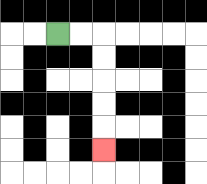{'start': '[2, 1]', 'end': '[4, 6]', 'path_directions': 'R,R,D,D,D,D,D', 'path_coordinates': '[[2, 1], [3, 1], [4, 1], [4, 2], [4, 3], [4, 4], [4, 5], [4, 6]]'}